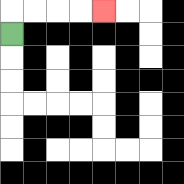{'start': '[0, 1]', 'end': '[4, 0]', 'path_directions': 'U,R,R,R,R', 'path_coordinates': '[[0, 1], [0, 0], [1, 0], [2, 0], [3, 0], [4, 0]]'}